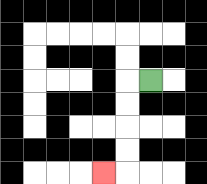{'start': '[6, 3]', 'end': '[4, 7]', 'path_directions': 'L,D,D,D,D,L', 'path_coordinates': '[[6, 3], [5, 3], [5, 4], [5, 5], [5, 6], [5, 7], [4, 7]]'}